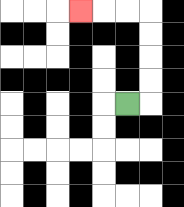{'start': '[5, 4]', 'end': '[3, 0]', 'path_directions': 'R,U,U,U,U,L,L,L', 'path_coordinates': '[[5, 4], [6, 4], [6, 3], [6, 2], [6, 1], [6, 0], [5, 0], [4, 0], [3, 0]]'}